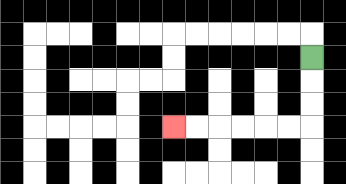{'start': '[13, 2]', 'end': '[7, 5]', 'path_directions': 'D,D,D,L,L,L,L,L,L', 'path_coordinates': '[[13, 2], [13, 3], [13, 4], [13, 5], [12, 5], [11, 5], [10, 5], [9, 5], [8, 5], [7, 5]]'}